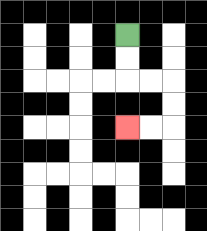{'start': '[5, 1]', 'end': '[5, 5]', 'path_directions': 'D,D,R,R,D,D,L,L', 'path_coordinates': '[[5, 1], [5, 2], [5, 3], [6, 3], [7, 3], [7, 4], [7, 5], [6, 5], [5, 5]]'}